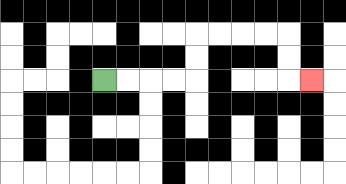{'start': '[4, 3]', 'end': '[13, 3]', 'path_directions': 'R,R,R,R,U,U,R,R,R,R,D,D,R', 'path_coordinates': '[[4, 3], [5, 3], [6, 3], [7, 3], [8, 3], [8, 2], [8, 1], [9, 1], [10, 1], [11, 1], [12, 1], [12, 2], [12, 3], [13, 3]]'}